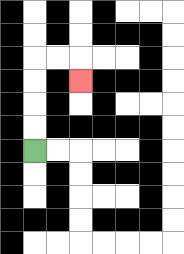{'start': '[1, 6]', 'end': '[3, 3]', 'path_directions': 'U,U,U,U,R,R,D', 'path_coordinates': '[[1, 6], [1, 5], [1, 4], [1, 3], [1, 2], [2, 2], [3, 2], [3, 3]]'}